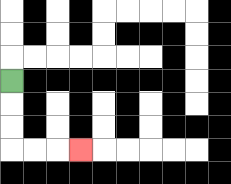{'start': '[0, 3]', 'end': '[3, 6]', 'path_directions': 'D,D,D,R,R,R', 'path_coordinates': '[[0, 3], [0, 4], [0, 5], [0, 6], [1, 6], [2, 6], [3, 6]]'}